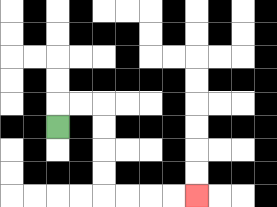{'start': '[2, 5]', 'end': '[8, 8]', 'path_directions': 'U,R,R,D,D,D,D,R,R,R,R', 'path_coordinates': '[[2, 5], [2, 4], [3, 4], [4, 4], [4, 5], [4, 6], [4, 7], [4, 8], [5, 8], [6, 8], [7, 8], [8, 8]]'}